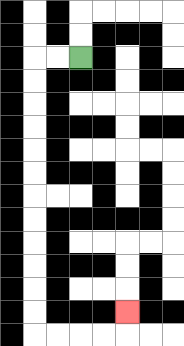{'start': '[3, 2]', 'end': '[5, 13]', 'path_directions': 'L,L,D,D,D,D,D,D,D,D,D,D,D,D,R,R,R,R,U', 'path_coordinates': '[[3, 2], [2, 2], [1, 2], [1, 3], [1, 4], [1, 5], [1, 6], [1, 7], [1, 8], [1, 9], [1, 10], [1, 11], [1, 12], [1, 13], [1, 14], [2, 14], [3, 14], [4, 14], [5, 14], [5, 13]]'}